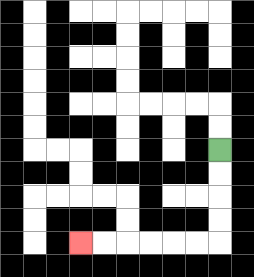{'start': '[9, 6]', 'end': '[3, 10]', 'path_directions': 'D,D,D,D,L,L,L,L,L,L', 'path_coordinates': '[[9, 6], [9, 7], [9, 8], [9, 9], [9, 10], [8, 10], [7, 10], [6, 10], [5, 10], [4, 10], [3, 10]]'}